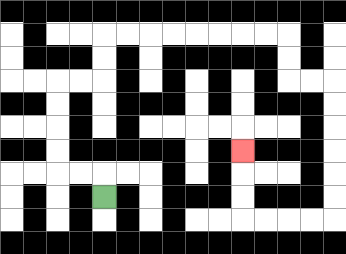{'start': '[4, 8]', 'end': '[10, 6]', 'path_directions': 'U,L,L,U,U,U,U,R,R,U,U,R,R,R,R,R,R,R,R,D,D,R,R,D,D,D,D,D,D,L,L,L,L,U,U,U', 'path_coordinates': '[[4, 8], [4, 7], [3, 7], [2, 7], [2, 6], [2, 5], [2, 4], [2, 3], [3, 3], [4, 3], [4, 2], [4, 1], [5, 1], [6, 1], [7, 1], [8, 1], [9, 1], [10, 1], [11, 1], [12, 1], [12, 2], [12, 3], [13, 3], [14, 3], [14, 4], [14, 5], [14, 6], [14, 7], [14, 8], [14, 9], [13, 9], [12, 9], [11, 9], [10, 9], [10, 8], [10, 7], [10, 6]]'}